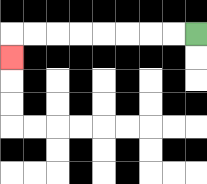{'start': '[8, 1]', 'end': '[0, 2]', 'path_directions': 'L,L,L,L,L,L,L,L,D', 'path_coordinates': '[[8, 1], [7, 1], [6, 1], [5, 1], [4, 1], [3, 1], [2, 1], [1, 1], [0, 1], [0, 2]]'}